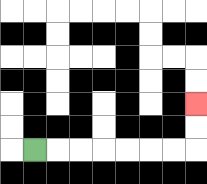{'start': '[1, 6]', 'end': '[8, 4]', 'path_directions': 'R,R,R,R,R,R,R,U,U', 'path_coordinates': '[[1, 6], [2, 6], [3, 6], [4, 6], [5, 6], [6, 6], [7, 6], [8, 6], [8, 5], [8, 4]]'}